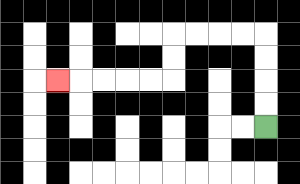{'start': '[11, 5]', 'end': '[2, 3]', 'path_directions': 'U,U,U,U,L,L,L,L,D,D,L,L,L,L,L', 'path_coordinates': '[[11, 5], [11, 4], [11, 3], [11, 2], [11, 1], [10, 1], [9, 1], [8, 1], [7, 1], [7, 2], [7, 3], [6, 3], [5, 3], [4, 3], [3, 3], [2, 3]]'}